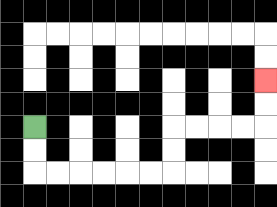{'start': '[1, 5]', 'end': '[11, 3]', 'path_directions': 'D,D,R,R,R,R,R,R,U,U,R,R,R,R,U,U', 'path_coordinates': '[[1, 5], [1, 6], [1, 7], [2, 7], [3, 7], [4, 7], [5, 7], [6, 7], [7, 7], [7, 6], [7, 5], [8, 5], [9, 5], [10, 5], [11, 5], [11, 4], [11, 3]]'}